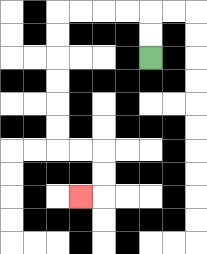{'start': '[6, 2]', 'end': '[3, 8]', 'path_directions': 'U,U,L,L,L,L,D,D,D,D,D,D,R,R,D,D,L', 'path_coordinates': '[[6, 2], [6, 1], [6, 0], [5, 0], [4, 0], [3, 0], [2, 0], [2, 1], [2, 2], [2, 3], [2, 4], [2, 5], [2, 6], [3, 6], [4, 6], [4, 7], [4, 8], [3, 8]]'}